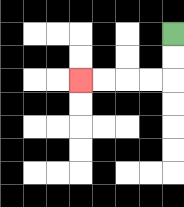{'start': '[7, 1]', 'end': '[3, 3]', 'path_directions': 'D,D,L,L,L,L', 'path_coordinates': '[[7, 1], [7, 2], [7, 3], [6, 3], [5, 3], [4, 3], [3, 3]]'}